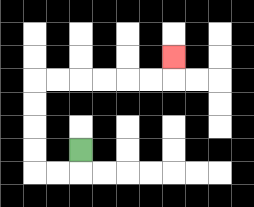{'start': '[3, 6]', 'end': '[7, 2]', 'path_directions': 'D,L,L,U,U,U,U,R,R,R,R,R,R,U', 'path_coordinates': '[[3, 6], [3, 7], [2, 7], [1, 7], [1, 6], [1, 5], [1, 4], [1, 3], [2, 3], [3, 3], [4, 3], [5, 3], [6, 3], [7, 3], [7, 2]]'}